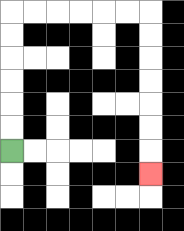{'start': '[0, 6]', 'end': '[6, 7]', 'path_directions': 'U,U,U,U,U,U,R,R,R,R,R,R,D,D,D,D,D,D,D', 'path_coordinates': '[[0, 6], [0, 5], [0, 4], [0, 3], [0, 2], [0, 1], [0, 0], [1, 0], [2, 0], [3, 0], [4, 0], [5, 0], [6, 0], [6, 1], [6, 2], [6, 3], [6, 4], [6, 5], [6, 6], [6, 7]]'}